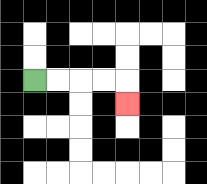{'start': '[1, 3]', 'end': '[5, 4]', 'path_directions': 'R,R,R,R,D', 'path_coordinates': '[[1, 3], [2, 3], [3, 3], [4, 3], [5, 3], [5, 4]]'}